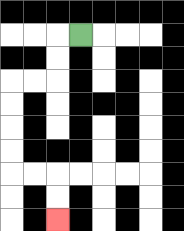{'start': '[3, 1]', 'end': '[2, 9]', 'path_directions': 'L,D,D,L,L,D,D,D,D,R,R,D,D', 'path_coordinates': '[[3, 1], [2, 1], [2, 2], [2, 3], [1, 3], [0, 3], [0, 4], [0, 5], [0, 6], [0, 7], [1, 7], [2, 7], [2, 8], [2, 9]]'}